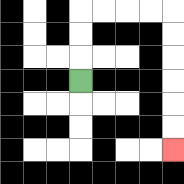{'start': '[3, 3]', 'end': '[7, 6]', 'path_directions': 'U,U,U,R,R,R,R,D,D,D,D,D,D', 'path_coordinates': '[[3, 3], [3, 2], [3, 1], [3, 0], [4, 0], [5, 0], [6, 0], [7, 0], [7, 1], [7, 2], [7, 3], [7, 4], [7, 5], [7, 6]]'}